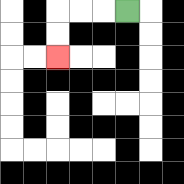{'start': '[5, 0]', 'end': '[2, 2]', 'path_directions': 'L,L,L,D,D', 'path_coordinates': '[[5, 0], [4, 0], [3, 0], [2, 0], [2, 1], [2, 2]]'}